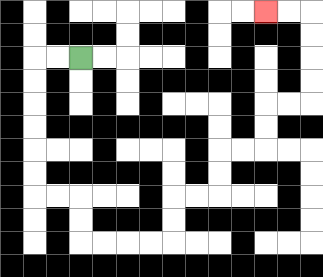{'start': '[3, 2]', 'end': '[11, 0]', 'path_directions': 'L,L,D,D,D,D,D,D,R,R,D,D,R,R,R,R,U,U,R,R,U,U,R,R,U,U,R,R,U,U,U,U,L,L', 'path_coordinates': '[[3, 2], [2, 2], [1, 2], [1, 3], [1, 4], [1, 5], [1, 6], [1, 7], [1, 8], [2, 8], [3, 8], [3, 9], [3, 10], [4, 10], [5, 10], [6, 10], [7, 10], [7, 9], [7, 8], [8, 8], [9, 8], [9, 7], [9, 6], [10, 6], [11, 6], [11, 5], [11, 4], [12, 4], [13, 4], [13, 3], [13, 2], [13, 1], [13, 0], [12, 0], [11, 0]]'}